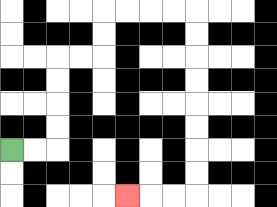{'start': '[0, 6]', 'end': '[5, 8]', 'path_directions': 'R,R,U,U,U,U,R,R,U,U,R,R,R,R,D,D,D,D,D,D,D,D,L,L,L', 'path_coordinates': '[[0, 6], [1, 6], [2, 6], [2, 5], [2, 4], [2, 3], [2, 2], [3, 2], [4, 2], [4, 1], [4, 0], [5, 0], [6, 0], [7, 0], [8, 0], [8, 1], [8, 2], [8, 3], [8, 4], [8, 5], [8, 6], [8, 7], [8, 8], [7, 8], [6, 8], [5, 8]]'}